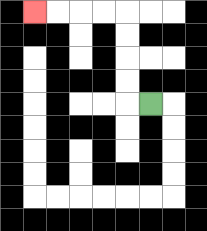{'start': '[6, 4]', 'end': '[1, 0]', 'path_directions': 'L,U,U,U,U,L,L,L,L', 'path_coordinates': '[[6, 4], [5, 4], [5, 3], [5, 2], [5, 1], [5, 0], [4, 0], [3, 0], [2, 0], [1, 0]]'}